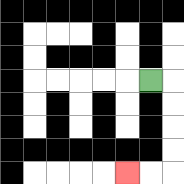{'start': '[6, 3]', 'end': '[5, 7]', 'path_directions': 'R,D,D,D,D,L,L', 'path_coordinates': '[[6, 3], [7, 3], [7, 4], [7, 5], [7, 6], [7, 7], [6, 7], [5, 7]]'}